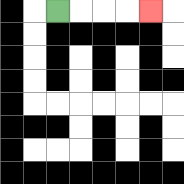{'start': '[2, 0]', 'end': '[6, 0]', 'path_directions': 'R,R,R,R', 'path_coordinates': '[[2, 0], [3, 0], [4, 0], [5, 0], [6, 0]]'}